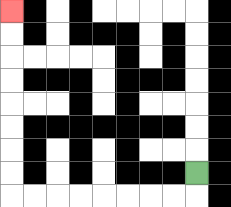{'start': '[8, 7]', 'end': '[0, 0]', 'path_directions': 'D,L,L,L,L,L,L,L,L,U,U,U,U,U,U,U,U', 'path_coordinates': '[[8, 7], [8, 8], [7, 8], [6, 8], [5, 8], [4, 8], [3, 8], [2, 8], [1, 8], [0, 8], [0, 7], [0, 6], [0, 5], [0, 4], [0, 3], [0, 2], [0, 1], [0, 0]]'}